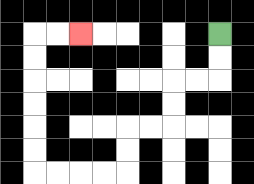{'start': '[9, 1]', 'end': '[3, 1]', 'path_directions': 'D,D,L,L,D,D,L,L,D,D,L,L,L,L,U,U,U,U,U,U,R,R', 'path_coordinates': '[[9, 1], [9, 2], [9, 3], [8, 3], [7, 3], [7, 4], [7, 5], [6, 5], [5, 5], [5, 6], [5, 7], [4, 7], [3, 7], [2, 7], [1, 7], [1, 6], [1, 5], [1, 4], [1, 3], [1, 2], [1, 1], [2, 1], [3, 1]]'}